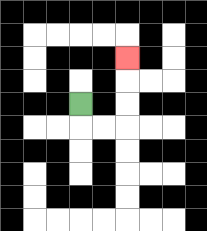{'start': '[3, 4]', 'end': '[5, 2]', 'path_directions': 'D,R,R,U,U,U', 'path_coordinates': '[[3, 4], [3, 5], [4, 5], [5, 5], [5, 4], [5, 3], [5, 2]]'}